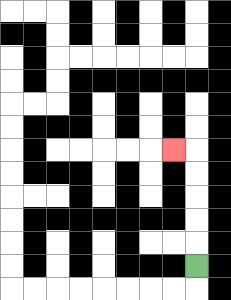{'start': '[8, 11]', 'end': '[7, 6]', 'path_directions': 'U,U,U,U,U,L', 'path_coordinates': '[[8, 11], [8, 10], [8, 9], [8, 8], [8, 7], [8, 6], [7, 6]]'}